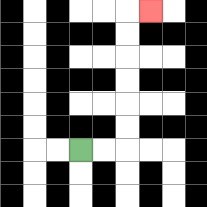{'start': '[3, 6]', 'end': '[6, 0]', 'path_directions': 'R,R,U,U,U,U,U,U,R', 'path_coordinates': '[[3, 6], [4, 6], [5, 6], [5, 5], [5, 4], [5, 3], [5, 2], [5, 1], [5, 0], [6, 0]]'}